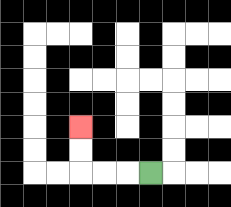{'start': '[6, 7]', 'end': '[3, 5]', 'path_directions': 'L,L,L,U,U', 'path_coordinates': '[[6, 7], [5, 7], [4, 7], [3, 7], [3, 6], [3, 5]]'}